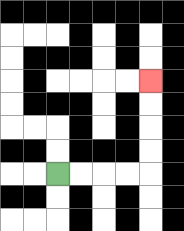{'start': '[2, 7]', 'end': '[6, 3]', 'path_directions': 'R,R,R,R,U,U,U,U', 'path_coordinates': '[[2, 7], [3, 7], [4, 7], [5, 7], [6, 7], [6, 6], [6, 5], [6, 4], [6, 3]]'}